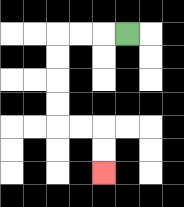{'start': '[5, 1]', 'end': '[4, 7]', 'path_directions': 'L,L,L,D,D,D,D,R,R,D,D', 'path_coordinates': '[[5, 1], [4, 1], [3, 1], [2, 1], [2, 2], [2, 3], [2, 4], [2, 5], [3, 5], [4, 5], [4, 6], [4, 7]]'}